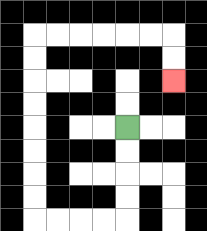{'start': '[5, 5]', 'end': '[7, 3]', 'path_directions': 'D,D,D,D,L,L,L,L,U,U,U,U,U,U,U,U,R,R,R,R,R,R,D,D', 'path_coordinates': '[[5, 5], [5, 6], [5, 7], [5, 8], [5, 9], [4, 9], [3, 9], [2, 9], [1, 9], [1, 8], [1, 7], [1, 6], [1, 5], [1, 4], [1, 3], [1, 2], [1, 1], [2, 1], [3, 1], [4, 1], [5, 1], [6, 1], [7, 1], [7, 2], [7, 3]]'}